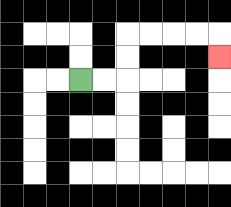{'start': '[3, 3]', 'end': '[9, 2]', 'path_directions': 'R,R,U,U,R,R,R,R,D', 'path_coordinates': '[[3, 3], [4, 3], [5, 3], [5, 2], [5, 1], [6, 1], [7, 1], [8, 1], [9, 1], [9, 2]]'}